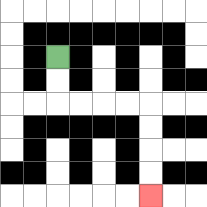{'start': '[2, 2]', 'end': '[6, 8]', 'path_directions': 'D,D,R,R,R,R,D,D,D,D', 'path_coordinates': '[[2, 2], [2, 3], [2, 4], [3, 4], [4, 4], [5, 4], [6, 4], [6, 5], [6, 6], [6, 7], [6, 8]]'}